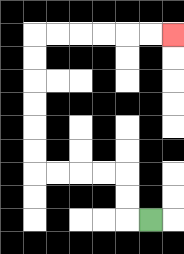{'start': '[6, 9]', 'end': '[7, 1]', 'path_directions': 'L,U,U,L,L,L,L,U,U,U,U,U,U,R,R,R,R,R,R', 'path_coordinates': '[[6, 9], [5, 9], [5, 8], [5, 7], [4, 7], [3, 7], [2, 7], [1, 7], [1, 6], [1, 5], [1, 4], [1, 3], [1, 2], [1, 1], [2, 1], [3, 1], [4, 1], [5, 1], [6, 1], [7, 1]]'}